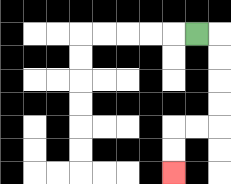{'start': '[8, 1]', 'end': '[7, 7]', 'path_directions': 'R,D,D,D,D,L,L,D,D', 'path_coordinates': '[[8, 1], [9, 1], [9, 2], [9, 3], [9, 4], [9, 5], [8, 5], [7, 5], [7, 6], [7, 7]]'}